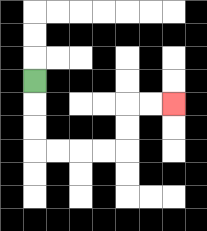{'start': '[1, 3]', 'end': '[7, 4]', 'path_directions': 'D,D,D,R,R,R,R,U,U,R,R', 'path_coordinates': '[[1, 3], [1, 4], [1, 5], [1, 6], [2, 6], [3, 6], [4, 6], [5, 6], [5, 5], [5, 4], [6, 4], [7, 4]]'}